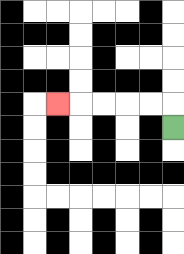{'start': '[7, 5]', 'end': '[2, 4]', 'path_directions': 'U,L,L,L,L,L', 'path_coordinates': '[[7, 5], [7, 4], [6, 4], [5, 4], [4, 4], [3, 4], [2, 4]]'}